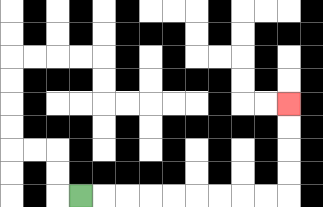{'start': '[3, 8]', 'end': '[12, 4]', 'path_directions': 'R,R,R,R,R,R,R,R,R,U,U,U,U', 'path_coordinates': '[[3, 8], [4, 8], [5, 8], [6, 8], [7, 8], [8, 8], [9, 8], [10, 8], [11, 8], [12, 8], [12, 7], [12, 6], [12, 5], [12, 4]]'}